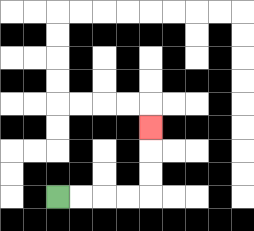{'start': '[2, 8]', 'end': '[6, 5]', 'path_directions': 'R,R,R,R,U,U,U', 'path_coordinates': '[[2, 8], [3, 8], [4, 8], [5, 8], [6, 8], [6, 7], [6, 6], [6, 5]]'}